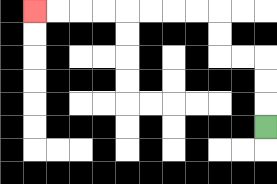{'start': '[11, 5]', 'end': '[1, 0]', 'path_directions': 'U,U,U,L,L,U,U,L,L,L,L,L,L,L,L', 'path_coordinates': '[[11, 5], [11, 4], [11, 3], [11, 2], [10, 2], [9, 2], [9, 1], [9, 0], [8, 0], [7, 0], [6, 0], [5, 0], [4, 0], [3, 0], [2, 0], [1, 0]]'}